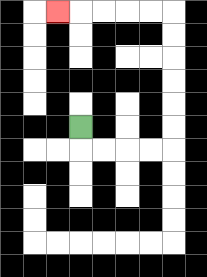{'start': '[3, 5]', 'end': '[2, 0]', 'path_directions': 'D,R,R,R,R,U,U,U,U,U,U,L,L,L,L,L', 'path_coordinates': '[[3, 5], [3, 6], [4, 6], [5, 6], [6, 6], [7, 6], [7, 5], [7, 4], [7, 3], [7, 2], [7, 1], [7, 0], [6, 0], [5, 0], [4, 0], [3, 0], [2, 0]]'}